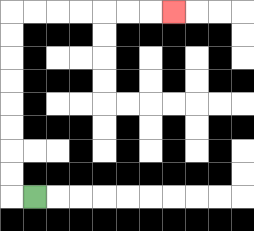{'start': '[1, 8]', 'end': '[7, 0]', 'path_directions': 'L,U,U,U,U,U,U,U,U,R,R,R,R,R,R,R', 'path_coordinates': '[[1, 8], [0, 8], [0, 7], [0, 6], [0, 5], [0, 4], [0, 3], [0, 2], [0, 1], [0, 0], [1, 0], [2, 0], [3, 0], [4, 0], [5, 0], [6, 0], [7, 0]]'}